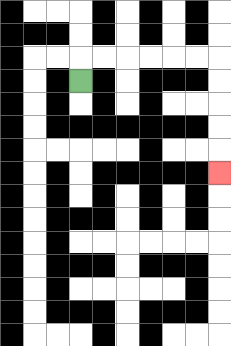{'start': '[3, 3]', 'end': '[9, 7]', 'path_directions': 'U,R,R,R,R,R,R,D,D,D,D,D', 'path_coordinates': '[[3, 3], [3, 2], [4, 2], [5, 2], [6, 2], [7, 2], [8, 2], [9, 2], [9, 3], [9, 4], [9, 5], [9, 6], [9, 7]]'}